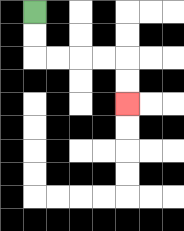{'start': '[1, 0]', 'end': '[5, 4]', 'path_directions': 'D,D,R,R,R,R,D,D', 'path_coordinates': '[[1, 0], [1, 1], [1, 2], [2, 2], [3, 2], [4, 2], [5, 2], [5, 3], [5, 4]]'}